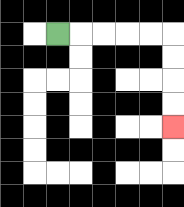{'start': '[2, 1]', 'end': '[7, 5]', 'path_directions': 'R,R,R,R,R,D,D,D,D', 'path_coordinates': '[[2, 1], [3, 1], [4, 1], [5, 1], [6, 1], [7, 1], [7, 2], [7, 3], [7, 4], [7, 5]]'}